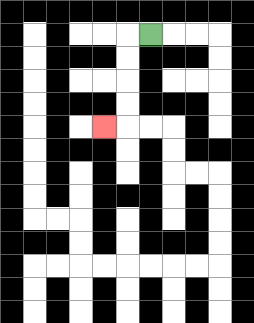{'start': '[6, 1]', 'end': '[4, 5]', 'path_directions': 'L,D,D,D,D,L', 'path_coordinates': '[[6, 1], [5, 1], [5, 2], [5, 3], [5, 4], [5, 5], [4, 5]]'}